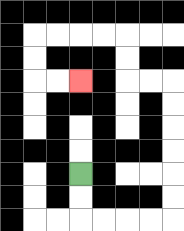{'start': '[3, 7]', 'end': '[3, 3]', 'path_directions': 'D,D,R,R,R,R,U,U,U,U,U,U,L,L,U,U,L,L,L,L,D,D,R,R', 'path_coordinates': '[[3, 7], [3, 8], [3, 9], [4, 9], [5, 9], [6, 9], [7, 9], [7, 8], [7, 7], [7, 6], [7, 5], [7, 4], [7, 3], [6, 3], [5, 3], [5, 2], [5, 1], [4, 1], [3, 1], [2, 1], [1, 1], [1, 2], [1, 3], [2, 3], [3, 3]]'}